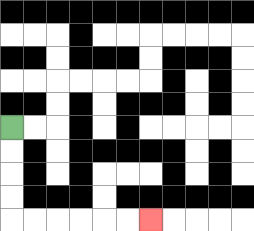{'start': '[0, 5]', 'end': '[6, 9]', 'path_directions': 'D,D,D,D,R,R,R,R,R,R', 'path_coordinates': '[[0, 5], [0, 6], [0, 7], [0, 8], [0, 9], [1, 9], [2, 9], [3, 9], [4, 9], [5, 9], [6, 9]]'}